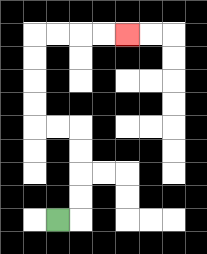{'start': '[2, 9]', 'end': '[5, 1]', 'path_directions': 'R,U,U,U,U,L,L,U,U,U,U,R,R,R,R', 'path_coordinates': '[[2, 9], [3, 9], [3, 8], [3, 7], [3, 6], [3, 5], [2, 5], [1, 5], [1, 4], [1, 3], [1, 2], [1, 1], [2, 1], [3, 1], [4, 1], [5, 1]]'}